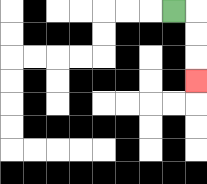{'start': '[7, 0]', 'end': '[8, 3]', 'path_directions': 'R,D,D,D', 'path_coordinates': '[[7, 0], [8, 0], [8, 1], [8, 2], [8, 3]]'}